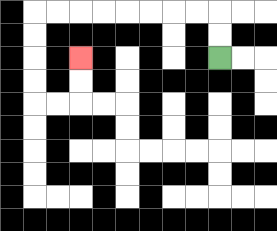{'start': '[9, 2]', 'end': '[3, 2]', 'path_directions': 'U,U,L,L,L,L,L,L,L,L,D,D,D,D,R,R,U,U', 'path_coordinates': '[[9, 2], [9, 1], [9, 0], [8, 0], [7, 0], [6, 0], [5, 0], [4, 0], [3, 0], [2, 0], [1, 0], [1, 1], [1, 2], [1, 3], [1, 4], [2, 4], [3, 4], [3, 3], [3, 2]]'}